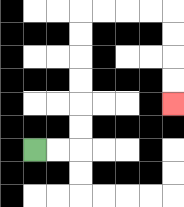{'start': '[1, 6]', 'end': '[7, 4]', 'path_directions': 'R,R,U,U,U,U,U,U,R,R,R,R,D,D,D,D', 'path_coordinates': '[[1, 6], [2, 6], [3, 6], [3, 5], [3, 4], [3, 3], [3, 2], [3, 1], [3, 0], [4, 0], [5, 0], [6, 0], [7, 0], [7, 1], [7, 2], [7, 3], [7, 4]]'}